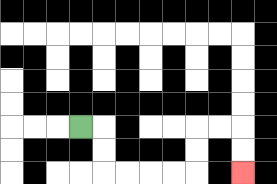{'start': '[3, 5]', 'end': '[10, 7]', 'path_directions': 'R,D,D,R,R,R,R,U,U,R,R,D,D', 'path_coordinates': '[[3, 5], [4, 5], [4, 6], [4, 7], [5, 7], [6, 7], [7, 7], [8, 7], [8, 6], [8, 5], [9, 5], [10, 5], [10, 6], [10, 7]]'}